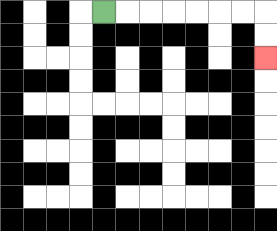{'start': '[4, 0]', 'end': '[11, 2]', 'path_directions': 'R,R,R,R,R,R,R,D,D', 'path_coordinates': '[[4, 0], [5, 0], [6, 0], [7, 0], [8, 0], [9, 0], [10, 0], [11, 0], [11, 1], [11, 2]]'}